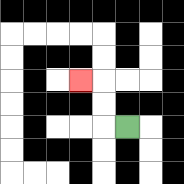{'start': '[5, 5]', 'end': '[3, 3]', 'path_directions': 'L,U,U,L', 'path_coordinates': '[[5, 5], [4, 5], [4, 4], [4, 3], [3, 3]]'}